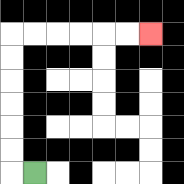{'start': '[1, 7]', 'end': '[6, 1]', 'path_directions': 'L,U,U,U,U,U,U,R,R,R,R,R,R', 'path_coordinates': '[[1, 7], [0, 7], [0, 6], [0, 5], [0, 4], [0, 3], [0, 2], [0, 1], [1, 1], [2, 1], [3, 1], [4, 1], [5, 1], [6, 1]]'}